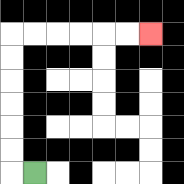{'start': '[1, 7]', 'end': '[6, 1]', 'path_directions': 'L,U,U,U,U,U,U,R,R,R,R,R,R', 'path_coordinates': '[[1, 7], [0, 7], [0, 6], [0, 5], [0, 4], [0, 3], [0, 2], [0, 1], [1, 1], [2, 1], [3, 1], [4, 1], [5, 1], [6, 1]]'}